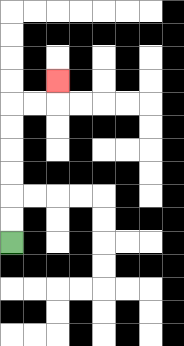{'start': '[0, 10]', 'end': '[2, 3]', 'path_directions': 'U,U,U,U,U,U,R,R,U', 'path_coordinates': '[[0, 10], [0, 9], [0, 8], [0, 7], [0, 6], [0, 5], [0, 4], [1, 4], [2, 4], [2, 3]]'}